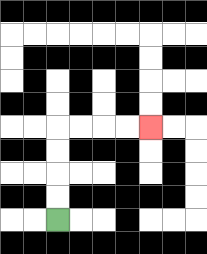{'start': '[2, 9]', 'end': '[6, 5]', 'path_directions': 'U,U,U,U,R,R,R,R', 'path_coordinates': '[[2, 9], [2, 8], [2, 7], [2, 6], [2, 5], [3, 5], [4, 5], [5, 5], [6, 5]]'}